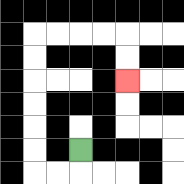{'start': '[3, 6]', 'end': '[5, 3]', 'path_directions': 'D,L,L,U,U,U,U,U,U,R,R,R,R,D,D', 'path_coordinates': '[[3, 6], [3, 7], [2, 7], [1, 7], [1, 6], [1, 5], [1, 4], [1, 3], [1, 2], [1, 1], [2, 1], [3, 1], [4, 1], [5, 1], [5, 2], [5, 3]]'}